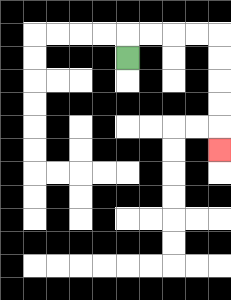{'start': '[5, 2]', 'end': '[9, 6]', 'path_directions': 'U,R,R,R,R,D,D,D,D,D', 'path_coordinates': '[[5, 2], [5, 1], [6, 1], [7, 1], [8, 1], [9, 1], [9, 2], [9, 3], [9, 4], [9, 5], [9, 6]]'}